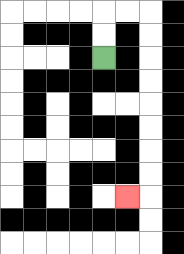{'start': '[4, 2]', 'end': '[5, 8]', 'path_directions': 'U,U,R,R,D,D,D,D,D,D,D,D,L', 'path_coordinates': '[[4, 2], [4, 1], [4, 0], [5, 0], [6, 0], [6, 1], [6, 2], [6, 3], [6, 4], [6, 5], [6, 6], [6, 7], [6, 8], [5, 8]]'}